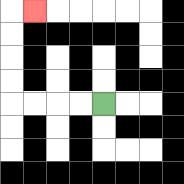{'start': '[4, 4]', 'end': '[1, 0]', 'path_directions': 'L,L,L,L,U,U,U,U,R', 'path_coordinates': '[[4, 4], [3, 4], [2, 4], [1, 4], [0, 4], [0, 3], [0, 2], [0, 1], [0, 0], [1, 0]]'}